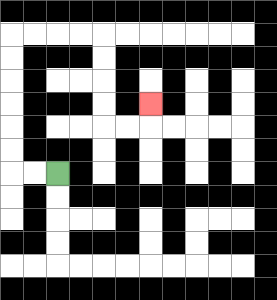{'start': '[2, 7]', 'end': '[6, 4]', 'path_directions': 'L,L,U,U,U,U,U,U,R,R,R,R,D,D,D,D,R,R,U', 'path_coordinates': '[[2, 7], [1, 7], [0, 7], [0, 6], [0, 5], [0, 4], [0, 3], [0, 2], [0, 1], [1, 1], [2, 1], [3, 1], [4, 1], [4, 2], [4, 3], [4, 4], [4, 5], [5, 5], [6, 5], [6, 4]]'}